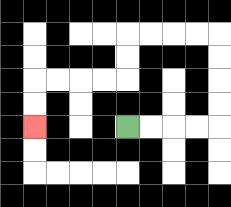{'start': '[5, 5]', 'end': '[1, 5]', 'path_directions': 'R,R,R,R,U,U,U,U,L,L,L,L,D,D,L,L,L,L,D,D', 'path_coordinates': '[[5, 5], [6, 5], [7, 5], [8, 5], [9, 5], [9, 4], [9, 3], [9, 2], [9, 1], [8, 1], [7, 1], [6, 1], [5, 1], [5, 2], [5, 3], [4, 3], [3, 3], [2, 3], [1, 3], [1, 4], [1, 5]]'}